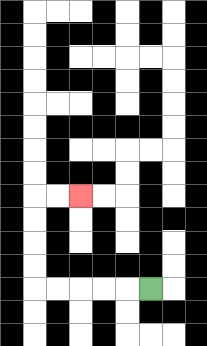{'start': '[6, 12]', 'end': '[3, 8]', 'path_directions': 'L,L,L,L,L,U,U,U,U,R,R', 'path_coordinates': '[[6, 12], [5, 12], [4, 12], [3, 12], [2, 12], [1, 12], [1, 11], [1, 10], [1, 9], [1, 8], [2, 8], [3, 8]]'}